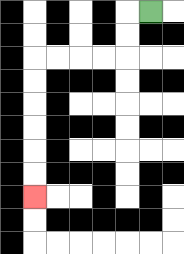{'start': '[6, 0]', 'end': '[1, 8]', 'path_directions': 'L,D,D,L,L,L,L,D,D,D,D,D,D', 'path_coordinates': '[[6, 0], [5, 0], [5, 1], [5, 2], [4, 2], [3, 2], [2, 2], [1, 2], [1, 3], [1, 4], [1, 5], [1, 6], [1, 7], [1, 8]]'}